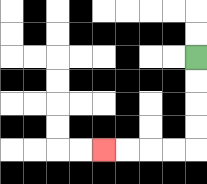{'start': '[8, 2]', 'end': '[4, 6]', 'path_directions': 'D,D,D,D,L,L,L,L', 'path_coordinates': '[[8, 2], [8, 3], [8, 4], [8, 5], [8, 6], [7, 6], [6, 6], [5, 6], [4, 6]]'}